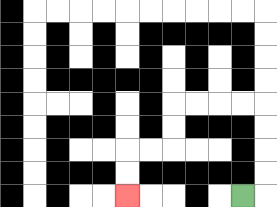{'start': '[10, 8]', 'end': '[5, 8]', 'path_directions': 'R,U,U,U,U,L,L,L,L,D,D,L,L,D,D', 'path_coordinates': '[[10, 8], [11, 8], [11, 7], [11, 6], [11, 5], [11, 4], [10, 4], [9, 4], [8, 4], [7, 4], [7, 5], [7, 6], [6, 6], [5, 6], [5, 7], [5, 8]]'}